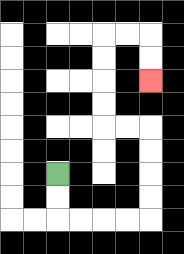{'start': '[2, 7]', 'end': '[6, 3]', 'path_directions': 'D,D,R,R,R,R,U,U,U,U,L,L,U,U,U,U,R,R,D,D', 'path_coordinates': '[[2, 7], [2, 8], [2, 9], [3, 9], [4, 9], [5, 9], [6, 9], [6, 8], [6, 7], [6, 6], [6, 5], [5, 5], [4, 5], [4, 4], [4, 3], [4, 2], [4, 1], [5, 1], [6, 1], [6, 2], [6, 3]]'}